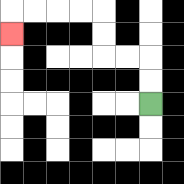{'start': '[6, 4]', 'end': '[0, 1]', 'path_directions': 'U,U,L,L,U,U,L,L,L,L,D', 'path_coordinates': '[[6, 4], [6, 3], [6, 2], [5, 2], [4, 2], [4, 1], [4, 0], [3, 0], [2, 0], [1, 0], [0, 0], [0, 1]]'}